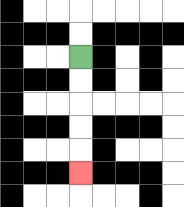{'start': '[3, 2]', 'end': '[3, 7]', 'path_directions': 'D,D,D,D,D', 'path_coordinates': '[[3, 2], [3, 3], [3, 4], [3, 5], [3, 6], [3, 7]]'}